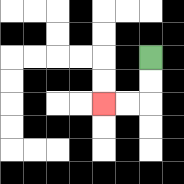{'start': '[6, 2]', 'end': '[4, 4]', 'path_directions': 'D,D,L,L', 'path_coordinates': '[[6, 2], [6, 3], [6, 4], [5, 4], [4, 4]]'}